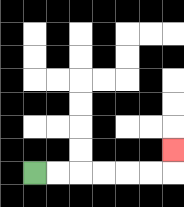{'start': '[1, 7]', 'end': '[7, 6]', 'path_directions': 'R,R,R,R,R,R,U', 'path_coordinates': '[[1, 7], [2, 7], [3, 7], [4, 7], [5, 7], [6, 7], [7, 7], [7, 6]]'}